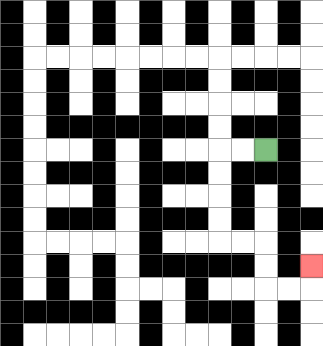{'start': '[11, 6]', 'end': '[13, 11]', 'path_directions': 'L,L,D,D,D,D,R,R,D,D,R,R,U', 'path_coordinates': '[[11, 6], [10, 6], [9, 6], [9, 7], [9, 8], [9, 9], [9, 10], [10, 10], [11, 10], [11, 11], [11, 12], [12, 12], [13, 12], [13, 11]]'}